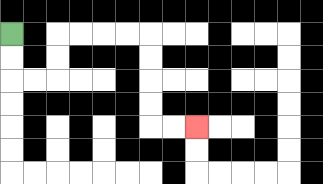{'start': '[0, 1]', 'end': '[8, 5]', 'path_directions': 'D,D,R,R,U,U,R,R,R,R,D,D,D,D,R,R', 'path_coordinates': '[[0, 1], [0, 2], [0, 3], [1, 3], [2, 3], [2, 2], [2, 1], [3, 1], [4, 1], [5, 1], [6, 1], [6, 2], [6, 3], [6, 4], [6, 5], [7, 5], [8, 5]]'}